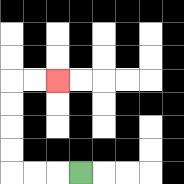{'start': '[3, 7]', 'end': '[2, 3]', 'path_directions': 'L,L,L,U,U,U,U,R,R', 'path_coordinates': '[[3, 7], [2, 7], [1, 7], [0, 7], [0, 6], [0, 5], [0, 4], [0, 3], [1, 3], [2, 3]]'}